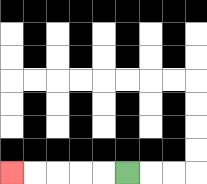{'start': '[5, 7]', 'end': '[0, 7]', 'path_directions': 'L,L,L,L,L', 'path_coordinates': '[[5, 7], [4, 7], [3, 7], [2, 7], [1, 7], [0, 7]]'}